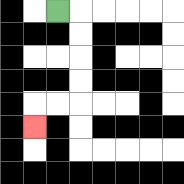{'start': '[2, 0]', 'end': '[1, 5]', 'path_directions': 'R,D,D,D,D,L,L,D', 'path_coordinates': '[[2, 0], [3, 0], [3, 1], [3, 2], [3, 3], [3, 4], [2, 4], [1, 4], [1, 5]]'}